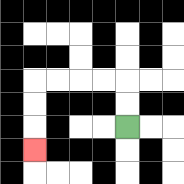{'start': '[5, 5]', 'end': '[1, 6]', 'path_directions': 'U,U,L,L,L,L,D,D,D', 'path_coordinates': '[[5, 5], [5, 4], [5, 3], [4, 3], [3, 3], [2, 3], [1, 3], [1, 4], [1, 5], [1, 6]]'}